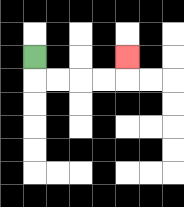{'start': '[1, 2]', 'end': '[5, 2]', 'path_directions': 'D,R,R,R,R,U', 'path_coordinates': '[[1, 2], [1, 3], [2, 3], [3, 3], [4, 3], [5, 3], [5, 2]]'}